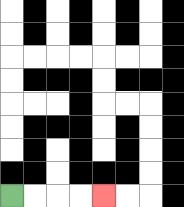{'start': '[0, 8]', 'end': '[4, 8]', 'path_directions': 'R,R,R,R', 'path_coordinates': '[[0, 8], [1, 8], [2, 8], [3, 8], [4, 8]]'}